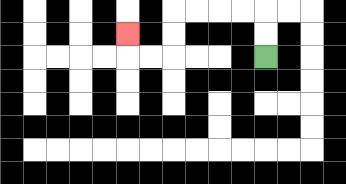{'start': '[11, 2]', 'end': '[5, 1]', 'path_directions': 'U,U,L,L,L,L,D,D,L,L,U', 'path_coordinates': '[[11, 2], [11, 1], [11, 0], [10, 0], [9, 0], [8, 0], [7, 0], [7, 1], [7, 2], [6, 2], [5, 2], [5, 1]]'}